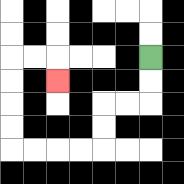{'start': '[6, 2]', 'end': '[2, 3]', 'path_directions': 'D,D,L,L,D,D,L,L,L,L,U,U,U,U,R,R,D', 'path_coordinates': '[[6, 2], [6, 3], [6, 4], [5, 4], [4, 4], [4, 5], [4, 6], [3, 6], [2, 6], [1, 6], [0, 6], [0, 5], [0, 4], [0, 3], [0, 2], [1, 2], [2, 2], [2, 3]]'}